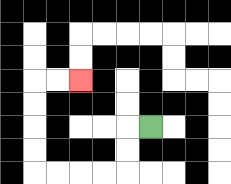{'start': '[6, 5]', 'end': '[3, 3]', 'path_directions': 'L,D,D,L,L,L,L,U,U,U,U,R,R', 'path_coordinates': '[[6, 5], [5, 5], [5, 6], [5, 7], [4, 7], [3, 7], [2, 7], [1, 7], [1, 6], [1, 5], [1, 4], [1, 3], [2, 3], [3, 3]]'}